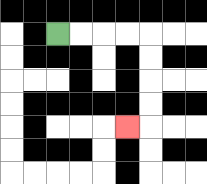{'start': '[2, 1]', 'end': '[5, 5]', 'path_directions': 'R,R,R,R,D,D,D,D,L', 'path_coordinates': '[[2, 1], [3, 1], [4, 1], [5, 1], [6, 1], [6, 2], [6, 3], [6, 4], [6, 5], [5, 5]]'}